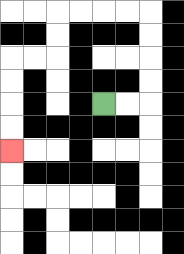{'start': '[4, 4]', 'end': '[0, 6]', 'path_directions': 'R,R,U,U,U,U,L,L,L,L,D,D,L,L,D,D,D,D', 'path_coordinates': '[[4, 4], [5, 4], [6, 4], [6, 3], [6, 2], [6, 1], [6, 0], [5, 0], [4, 0], [3, 0], [2, 0], [2, 1], [2, 2], [1, 2], [0, 2], [0, 3], [0, 4], [0, 5], [0, 6]]'}